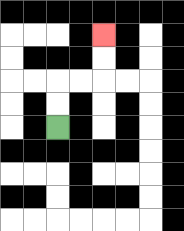{'start': '[2, 5]', 'end': '[4, 1]', 'path_directions': 'U,U,R,R,U,U', 'path_coordinates': '[[2, 5], [2, 4], [2, 3], [3, 3], [4, 3], [4, 2], [4, 1]]'}